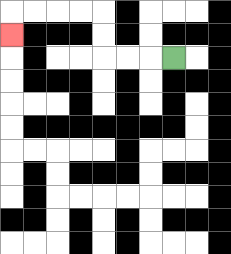{'start': '[7, 2]', 'end': '[0, 1]', 'path_directions': 'L,L,L,U,U,L,L,L,L,D', 'path_coordinates': '[[7, 2], [6, 2], [5, 2], [4, 2], [4, 1], [4, 0], [3, 0], [2, 0], [1, 0], [0, 0], [0, 1]]'}